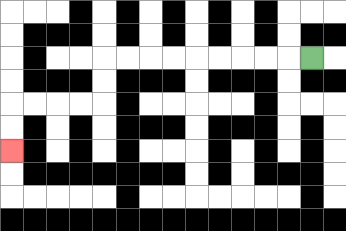{'start': '[13, 2]', 'end': '[0, 6]', 'path_directions': 'L,L,L,L,L,L,L,L,L,D,D,L,L,L,L,D,D', 'path_coordinates': '[[13, 2], [12, 2], [11, 2], [10, 2], [9, 2], [8, 2], [7, 2], [6, 2], [5, 2], [4, 2], [4, 3], [4, 4], [3, 4], [2, 4], [1, 4], [0, 4], [0, 5], [0, 6]]'}